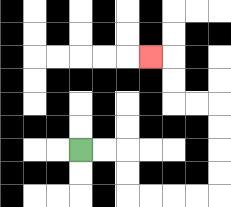{'start': '[3, 6]', 'end': '[6, 2]', 'path_directions': 'R,R,D,D,R,R,R,R,U,U,U,U,L,L,U,U,L', 'path_coordinates': '[[3, 6], [4, 6], [5, 6], [5, 7], [5, 8], [6, 8], [7, 8], [8, 8], [9, 8], [9, 7], [9, 6], [9, 5], [9, 4], [8, 4], [7, 4], [7, 3], [7, 2], [6, 2]]'}